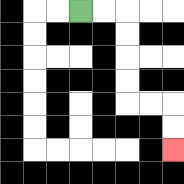{'start': '[3, 0]', 'end': '[7, 6]', 'path_directions': 'R,R,D,D,D,D,R,R,D,D', 'path_coordinates': '[[3, 0], [4, 0], [5, 0], [5, 1], [5, 2], [5, 3], [5, 4], [6, 4], [7, 4], [7, 5], [7, 6]]'}